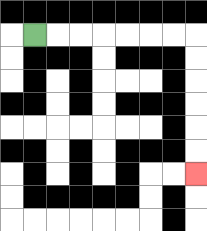{'start': '[1, 1]', 'end': '[8, 7]', 'path_directions': 'R,R,R,R,R,R,R,D,D,D,D,D,D', 'path_coordinates': '[[1, 1], [2, 1], [3, 1], [4, 1], [5, 1], [6, 1], [7, 1], [8, 1], [8, 2], [8, 3], [8, 4], [8, 5], [8, 6], [8, 7]]'}